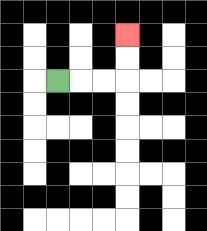{'start': '[2, 3]', 'end': '[5, 1]', 'path_directions': 'R,R,R,U,U', 'path_coordinates': '[[2, 3], [3, 3], [4, 3], [5, 3], [5, 2], [5, 1]]'}